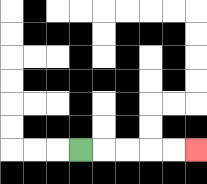{'start': '[3, 6]', 'end': '[8, 6]', 'path_directions': 'R,R,R,R,R', 'path_coordinates': '[[3, 6], [4, 6], [5, 6], [6, 6], [7, 6], [8, 6]]'}